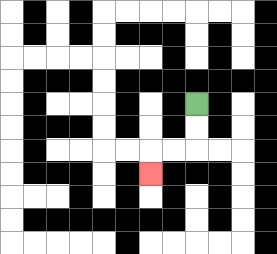{'start': '[8, 4]', 'end': '[6, 7]', 'path_directions': 'D,D,L,L,D', 'path_coordinates': '[[8, 4], [8, 5], [8, 6], [7, 6], [6, 6], [6, 7]]'}